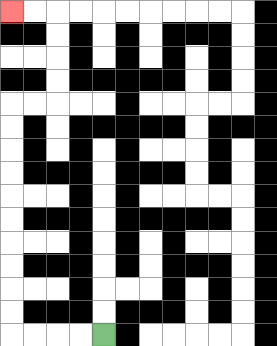{'start': '[4, 14]', 'end': '[0, 0]', 'path_directions': 'L,L,L,L,U,U,U,U,U,U,U,U,U,U,R,R,U,U,U,U,L,L', 'path_coordinates': '[[4, 14], [3, 14], [2, 14], [1, 14], [0, 14], [0, 13], [0, 12], [0, 11], [0, 10], [0, 9], [0, 8], [0, 7], [0, 6], [0, 5], [0, 4], [1, 4], [2, 4], [2, 3], [2, 2], [2, 1], [2, 0], [1, 0], [0, 0]]'}